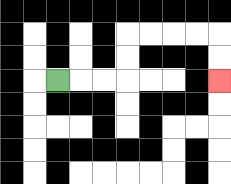{'start': '[2, 3]', 'end': '[9, 3]', 'path_directions': 'R,R,R,U,U,R,R,R,R,D,D', 'path_coordinates': '[[2, 3], [3, 3], [4, 3], [5, 3], [5, 2], [5, 1], [6, 1], [7, 1], [8, 1], [9, 1], [9, 2], [9, 3]]'}